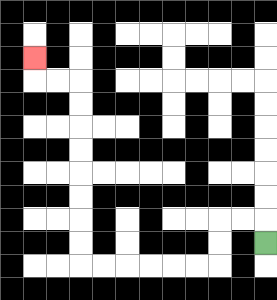{'start': '[11, 10]', 'end': '[1, 2]', 'path_directions': 'U,L,L,D,D,L,L,L,L,L,L,U,U,U,U,U,U,U,U,L,L,U', 'path_coordinates': '[[11, 10], [11, 9], [10, 9], [9, 9], [9, 10], [9, 11], [8, 11], [7, 11], [6, 11], [5, 11], [4, 11], [3, 11], [3, 10], [3, 9], [3, 8], [3, 7], [3, 6], [3, 5], [3, 4], [3, 3], [2, 3], [1, 3], [1, 2]]'}